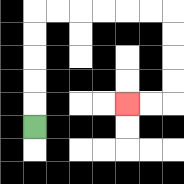{'start': '[1, 5]', 'end': '[5, 4]', 'path_directions': 'U,U,U,U,U,R,R,R,R,R,R,D,D,D,D,L,L', 'path_coordinates': '[[1, 5], [1, 4], [1, 3], [1, 2], [1, 1], [1, 0], [2, 0], [3, 0], [4, 0], [5, 0], [6, 0], [7, 0], [7, 1], [7, 2], [7, 3], [7, 4], [6, 4], [5, 4]]'}